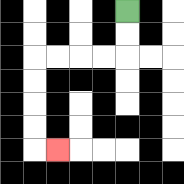{'start': '[5, 0]', 'end': '[2, 6]', 'path_directions': 'D,D,L,L,L,L,D,D,D,D,R', 'path_coordinates': '[[5, 0], [5, 1], [5, 2], [4, 2], [3, 2], [2, 2], [1, 2], [1, 3], [1, 4], [1, 5], [1, 6], [2, 6]]'}